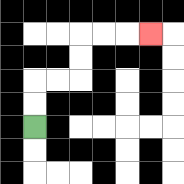{'start': '[1, 5]', 'end': '[6, 1]', 'path_directions': 'U,U,R,R,U,U,R,R,R', 'path_coordinates': '[[1, 5], [1, 4], [1, 3], [2, 3], [3, 3], [3, 2], [3, 1], [4, 1], [5, 1], [6, 1]]'}